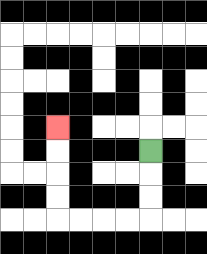{'start': '[6, 6]', 'end': '[2, 5]', 'path_directions': 'D,D,D,L,L,L,L,U,U,U,U', 'path_coordinates': '[[6, 6], [6, 7], [6, 8], [6, 9], [5, 9], [4, 9], [3, 9], [2, 9], [2, 8], [2, 7], [2, 6], [2, 5]]'}